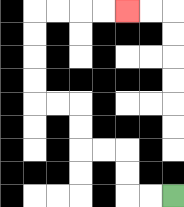{'start': '[7, 8]', 'end': '[5, 0]', 'path_directions': 'L,L,U,U,L,L,U,U,L,L,U,U,U,U,R,R,R,R', 'path_coordinates': '[[7, 8], [6, 8], [5, 8], [5, 7], [5, 6], [4, 6], [3, 6], [3, 5], [3, 4], [2, 4], [1, 4], [1, 3], [1, 2], [1, 1], [1, 0], [2, 0], [3, 0], [4, 0], [5, 0]]'}